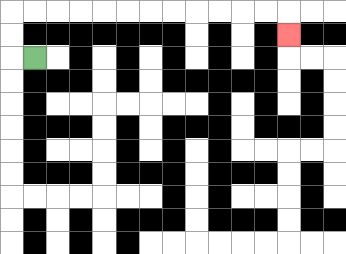{'start': '[1, 2]', 'end': '[12, 1]', 'path_directions': 'L,U,U,R,R,R,R,R,R,R,R,R,R,R,R,D', 'path_coordinates': '[[1, 2], [0, 2], [0, 1], [0, 0], [1, 0], [2, 0], [3, 0], [4, 0], [5, 0], [6, 0], [7, 0], [8, 0], [9, 0], [10, 0], [11, 0], [12, 0], [12, 1]]'}